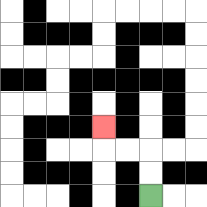{'start': '[6, 8]', 'end': '[4, 5]', 'path_directions': 'U,U,L,L,U', 'path_coordinates': '[[6, 8], [6, 7], [6, 6], [5, 6], [4, 6], [4, 5]]'}